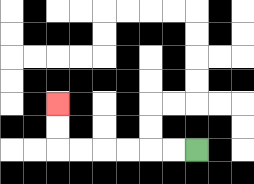{'start': '[8, 6]', 'end': '[2, 4]', 'path_directions': 'L,L,L,L,L,L,U,U', 'path_coordinates': '[[8, 6], [7, 6], [6, 6], [5, 6], [4, 6], [3, 6], [2, 6], [2, 5], [2, 4]]'}